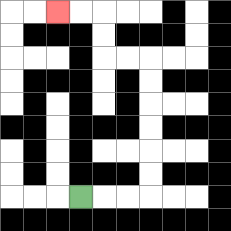{'start': '[3, 8]', 'end': '[2, 0]', 'path_directions': 'R,R,R,U,U,U,U,U,U,L,L,U,U,L,L', 'path_coordinates': '[[3, 8], [4, 8], [5, 8], [6, 8], [6, 7], [6, 6], [6, 5], [6, 4], [6, 3], [6, 2], [5, 2], [4, 2], [4, 1], [4, 0], [3, 0], [2, 0]]'}